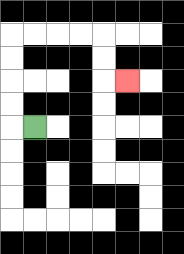{'start': '[1, 5]', 'end': '[5, 3]', 'path_directions': 'L,U,U,U,U,R,R,R,R,D,D,R', 'path_coordinates': '[[1, 5], [0, 5], [0, 4], [0, 3], [0, 2], [0, 1], [1, 1], [2, 1], [3, 1], [4, 1], [4, 2], [4, 3], [5, 3]]'}